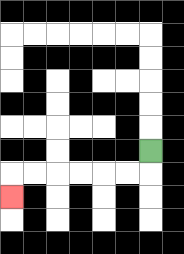{'start': '[6, 6]', 'end': '[0, 8]', 'path_directions': 'D,L,L,L,L,L,L,D', 'path_coordinates': '[[6, 6], [6, 7], [5, 7], [4, 7], [3, 7], [2, 7], [1, 7], [0, 7], [0, 8]]'}